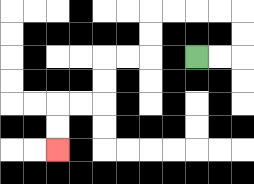{'start': '[8, 2]', 'end': '[2, 6]', 'path_directions': 'R,R,U,U,L,L,L,L,D,D,L,L,D,D,L,L,D,D', 'path_coordinates': '[[8, 2], [9, 2], [10, 2], [10, 1], [10, 0], [9, 0], [8, 0], [7, 0], [6, 0], [6, 1], [6, 2], [5, 2], [4, 2], [4, 3], [4, 4], [3, 4], [2, 4], [2, 5], [2, 6]]'}